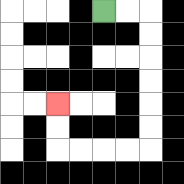{'start': '[4, 0]', 'end': '[2, 4]', 'path_directions': 'R,R,D,D,D,D,D,D,L,L,L,L,U,U', 'path_coordinates': '[[4, 0], [5, 0], [6, 0], [6, 1], [6, 2], [6, 3], [6, 4], [6, 5], [6, 6], [5, 6], [4, 6], [3, 6], [2, 6], [2, 5], [2, 4]]'}